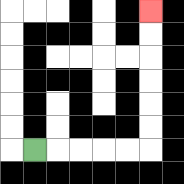{'start': '[1, 6]', 'end': '[6, 0]', 'path_directions': 'R,R,R,R,R,U,U,U,U,U,U', 'path_coordinates': '[[1, 6], [2, 6], [3, 6], [4, 6], [5, 6], [6, 6], [6, 5], [6, 4], [6, 3], [6, 2], [6, 1], [6, 0]]'}